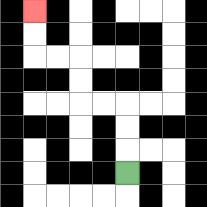{'start': '[5, 7]', 'end': '[1, 0]', 'path_directions': 'U,U,U,L,L,U,U,L,L,U,U', 'path_coordinates': '[[5, 7], [5, 6], [5, 5], [5, 4], [4, 4], [3, 4], [3, 3], [3, 2], [2, 2], [1, 2], [1, 1], [1, 0]]'}